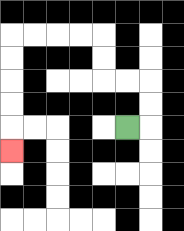{'start': '[5, 5]', 'end': '[0, 6]', 'path_directions': 'R,U,U,L,L,U,U,L,L,L,L,D,D,D,D,D', 'path_coordinates': '[[5, 5], [6, 5], [6, 4], [6, 3], [5, 3], [4, 3], [4, 2], [4, 1], [3, 1], [2, 1], [1, 1], [0, 1], [0, 2], [0, 3], [0, 4], [0, 5], [0, 6]]'}